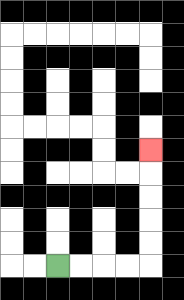{'start': '[2, 11]', 'end': '[6, 6]', 'path_directions': 'R,R,R,R,U,U,U,U,U', 'path_coordinates': '[[2, 11], [3, 11], [4, 11], [5, 11], [6, 11], [6, 10], [6, 9], [6, 8], [6, 7], [6, 6]]'}